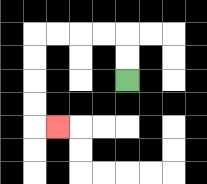{'start': '[5, 3]', 'end': '[2, 5]', 'path_directions': 'U,U,L,L,L,L,D,D,D,D,R', 'path_coordinates': '[[5, 3], [5, 2], [5, 1], [4, 1], [3, 1], [2, 1], [1, 1], [1, 2], [1, 3], [1, 4], [1, 5], [2, 5]]'}